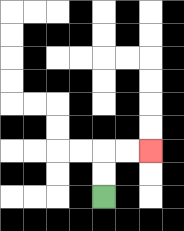{'start': '[4, 8]', 'end': '[6, 6]', 'path_directions': 'U,U,R,R', 'path_coordinates': '[[4, 8], [4, 7], [4, 6], [5, 6], [6, 6]]'}